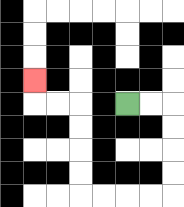{'start': '[5, 4]', 'end': '[1, 3]', 'path_directions': 'R,R,D,D,D,D,L,L,L,L,U,U,U,U,L,L,U', 'path_coordinates': '[[5, 4], [6, 4], [7, 4], [7, 5], [7, 6], [7, 7], [7, 8], [6, 8], [5, 8], [4, 8], [3, 8], [3, 7], [3, 6], [3, 5], [3, 4], [2, 4], [1, 4], [1, 3]]'}